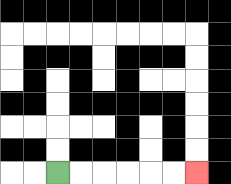{'start': '[2, 7]', 'end': '[8, 7]', 'path_directions': 'R,R,R,R,R,R', 'path_coordinates': '[[2, 7], [3, 7], [4, 7], [5, 7], [6, 7], [7, 7], [8, 7]]'}